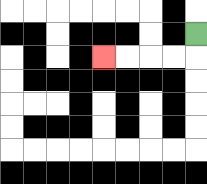{'start': '[8, 1]', 'end': '[4, 2]', 'path_directions': 'D,L,L,L,L', 'path_coordinates': '[[8, 1], [8, 2], [7, 2], [6, 2], [5, 2], [4, 2]]'}